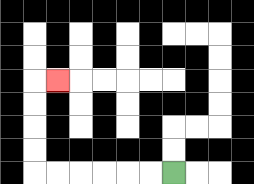{'start': '[7, 7]', 'end': '[2, 3]', 'path_directions': 'L,L,L,L,L,L,U,U,U,U,R', 'path_coordinates': '[[7, 7], [6, 7], [5, 7], [4, 7], [3, 7], [2, 7], [1, 7], [1, 6], [1, 5], [1, 4], [1, 3], [2, 3]]'}